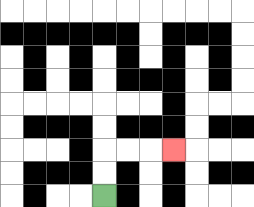{'start': '[4, 8]', 'end': '[7, 6]', 'path_directions': 'U,U,R,R,R', 'path_coordinates': '[[4, 8], [4, 7], [4, 6], [5, 6], [6, 6], [7, 6]]'}